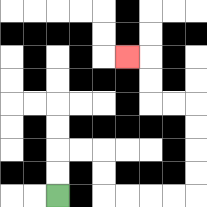{'start': '[2, 8]', 'end': '[5, 2]', 'path_directions': 'U,U,R,R,D,D,R,R,R,R,U,U,U,U,L,L,U,U,L', 'path_coordinates': '[[2, 8], [2, 7], [2, 6], [3, 6], [4, 6], [4, 7], [4, 8], [5, 8], [6, 8], [7, 8], [8, 8], [8, 7], [8, 6], [8, 5], [8, 4], [7, 4], [6, 4], [6, 3], [6, 2], [5, 2]]'}